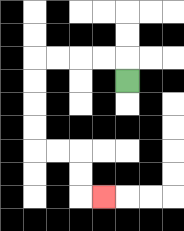{'start': '[5, 3]', 'end': '[4, 8]', 'path_directions': 'U,L,L,L,L,D,D,D,D,R,R,D,D,R', 'path_coordinates': '[[5, 3], [5, 2], [4, 2], [3, 2], [2, 2], [1, 2], [1, 3], [1, 4], [1, 5], [1, 6], [2, 6], [3, 6], [3, 7], [3, 8], [4, 8]]'}